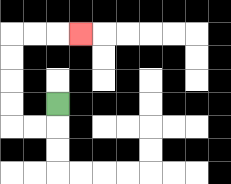{'start': '[2, 4]', 'end': '[3, 1]', 'path_directions': 'D,L,L,U,U,U,U,R,R,R', 'path_coordinates': '[[2, 4], [2, 5], [1, 5], [0, 5], [0, 4], [0, 3], [0, 2], [0, 1], [1, 1], [2, 1], [3, 1]]'}